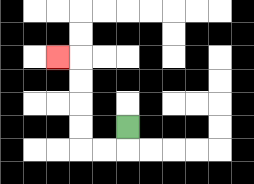{'start': '[5, 5]', 'end': '[2, 2]', 'path_directions': 'D,L,L,U,U,U,U,L', 'path_coordinates': '[[5, 5], [5, 6], [4, 6], [3, 6], [3, 5], [3, 4], [3, 3], [3, 2], [2, 2]]'}